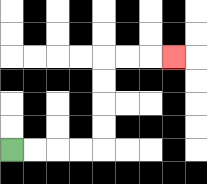{'start': '[0, 6]', 'end': '[7, 2]', 'path_directions': 'R,R,R,R,U,U,U,U,R,R,R', 'path_coordinates': '[[0, 6], [1, 6], [2, 6], [3, 6], [4, 6], [4, 5], [4, 4], [4, 3], [4, 2], [5, 2], [6, 2], [7, 2]]'}